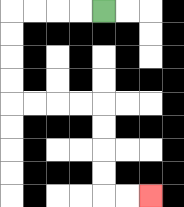{'start': '[4, 0]', 'end': '[6, 8]', 'path_directions': 'L,L,L,L,D,D,D,D,R,R,R,R,D,D,D,D,R,R', 'path_coordinates': '[[4, 0], [3, 0], [2, 0], [1, 0], [0, 0], [0, 1], [0, 2], [0, 3], [0, 4], [1, 4], [2, 4], [3, 4], [4, 4], [4, 5], [4, 6], [4, 7], [4, 8], [5, 8], [6, 8]]'}